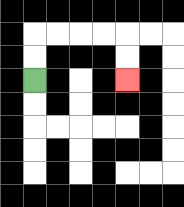{'start': '[1, 3]', 'end': '[5, 3]', 'path_directions': 'U,U,R,R,R,R,D,D', 'path_coordinates': '[[1, 3], [1, 2], [1, 1], [2, 1], [3, 1], [4, 1], [5, 1], [5, 2], [5, 3]]'}